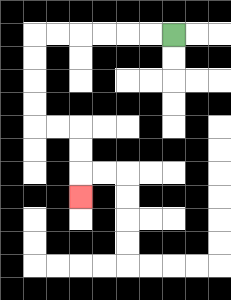{'start': '[7, 1]', 'end': '[3, 8]', 'path_directions': 'L,L,L,L,L,L,D,D,D,D,R,R,D,D,D', 'path_coordinates': '[[7, 1], [6, 1], [5, 1], [4, 1], [3, 1], [2, 1], [1, 1], [1, 2], [1, 3], [1, 4], [1, 5], [2, 5], [3, 5], [3, 6], [3, 7], [3, 8]]'}